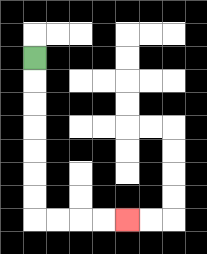{'start': '[1, 2]', 'end': '[5, 9]', 'path_directions': 'D,D,D,D,D,D,D,R,R,R,R', 'path_coordinates': '[[1, 2], [1, 3], [1, 4], [1, 5], [1, 6], [1, 7], [1, 8], [1, 9], [2, 9], [3, 9], [4, 9], [5, 9]]'}